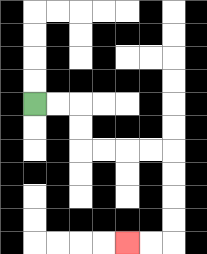{'start': '[1, 4]', 'end': '[5, 10]', 'path_directions': 'R,R,D,D,R,R,R,R,D,D,D,D,L,L', 'path_coordinates': '[[1, 4], [2, 4], [3, 4], [3, 5], [3, 6], [4, 6], [5, 6], [6, 6], [7, 6], [7, 7], [7, 8], [7, 9], [7, 10], [6, 10], [5, 10]]'}